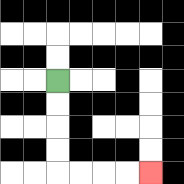{'start': '[2, 3]', 'end': '[6, 7]', 'path_directions': 'D,D,D,D,R,R,R,R', 'path_coordinates': '[[2, 3], [2, 4], [2, 5], [2, 6], [2, 7], [3, 7], [4, 7], [5, 7], [6, 7]]'}